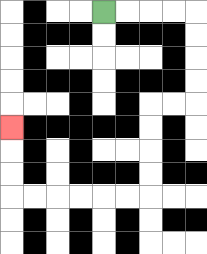{'start': '[4, 0]', 'end': '[0, 5]', 'path_directions': 'R,R,R,R,D,D,D,D,L,L,D,D,D,D,L,L,L,L,L,L,U,U,U', 'path_coordinates': '[[4, 0], [5, 0], [6, 0], [7, 0], [8, 0], [8, 1], [8, 2], [8, 3], [8, 4], [7, 4], [6, 4], [6, 5], [6, 6], [6, 7], [6, 8], [5, 8], [4, 8], [3, 8], [2, 8], [1, 8], [0, 8], [0, 7], [0, 6], [0, 5]]'}